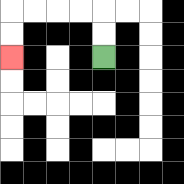{'start': '[4, 2]', 'end': '[0, 2]', 'path_directions': 'U,U,L,L,L,L,D,D', 'path_coordinates': '[[4, 2], [4, 1], [4, 0], [3, 0], [2, 0], [1, 0], [0, 0], [0, 1], [0, 2]]'}